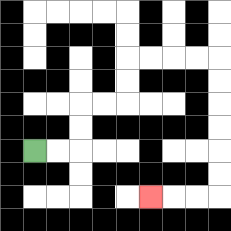{'start': '[1, 6]', 'end': '[6, 8]', 'path_directions': 'R,R,U,U,R,R,U,U,R,R,R,R,D,D,D,D,D,D,L,L,L', 'path_coordinates': '[[1, 6], [2, 6], [3, 6], [3, 5], [3, 4], [4, 4], [5, 4], [5, 3], [5, 2], [6, 2], [7, 2], [8, 2], [9, 2], [9, 3], [9, 4], [9, 5], [9, 6], [9, 7], [9, 8], [8, 8], [7, 8], [6, 8]]'}